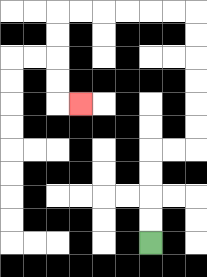{'start': '[6, 10]', 'end': '[3, 4]', 'path_directions': 'U,U,U,U,R,R,U,U,U,U,U,U,L,L,L,L,L,L,D,D,D,D,R', 'path_coordinates': '[[6, 10], [6, 9], [6, 8], [6, 7], [6, 6], [7, 6], [8, 6], [8, 5], [8, 4], [8, 3], [8, 2], [8, 1], [8, 0], [7, 0], [6, 0], [5, 0], [4, 0], [3, 0], [2, 0], [2, 1], [2, 2], [2, 3], [2, 4], [3, 4]]'}